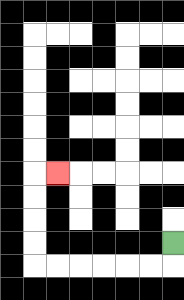{'start': '[7, 10]', 'end': '[2, 7]', 'path_directions': 'D,L,L,L,L,L,L,U,U,U,U,R', 'path_coordinates': '[[7, 10], [7, 11], [6, 11], [5, 11], [4, 11], [3, 11], [2, 11], [1, 11], [1, 10], [1, 9], [1, 8], [1, 7], [2, 7]]'}